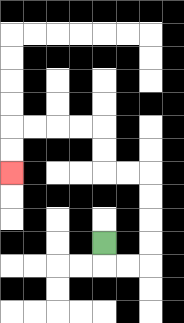{'start': '[4, 10]', 'end': '[0, 7]', 'path_directions': 'D,R,R,U,U,U,U,L,L,U,U,L,L,L,L,D,D', 'path_coordinates': '[[4, 10], [4, 11], [5, 11], [6, 11], [6, 10], [6, 9], [6, 8], [6, 7], [5, 7], [4, 7], [4, 6], [4, 5], [3, 5], [2, 5], [1, 5], [0, 5], [0, 6], [0, 7]]'}